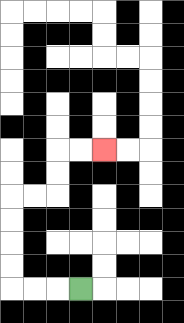{'start': '[3, 12]', 'end': '[4, 6]', 'path_directions': 'L,L,L,U,U,U,U,R,R,U,U,R,R', 'path_coordinates': '[[3, 12], [2, 12], [1, 12], [0, 12], [0, 11], [0, 10], [0, 9], [0, 8], [1, 8], [2, 8], [2, 7], [2, 6], [3, 6], [4, 6]]'}